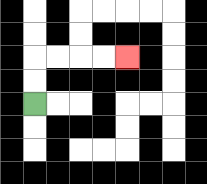{'start': '[1, 4]', 'end': '[5, 2]', 'path_directions': 'U,U,R,R,R,R', 'path_coordinates': '[[1, 4], [1, 3], [1, 2], [2, 2], [3, 2], [4, 2], [5, 2]]'}